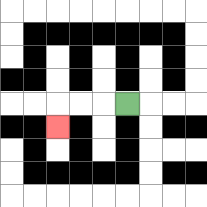{'start': '[5, 4]', 'end': '[2, 5]', 'path_directions': 'L,L,L,D', 'path_coordinates': '[[5, 4], [4, 4], [3, 4], [2, 4], [2, 5]]'}